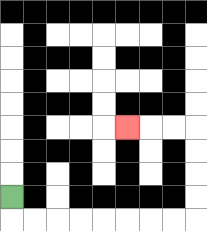{'start': '[0, 8]', 'end': '[5, 5]', 'path_directions': 'D,R,R,R,R,R,R,R,R,U,U,U,U,L,L,L', 'path_coordinates': '[[0, 8], [0, 9], [1, 9], [2, 9], [3, 9], [4, 9], [5, 9], [6, 9], [7, 9], [8, 9], [8, 8], [8, 7], [8, 6], [8, 5], [7, 5], [6, 5], [5, 5]]'}